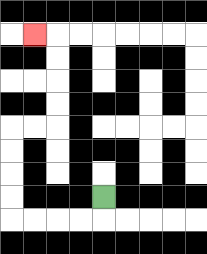{'start': '[4, 8]', 'end': '[1, 1]', 'path_directions': 'D,L,L,L,L,U,U,U,U,R,R,U,U,U,U,L', 'path_coordinates': '[[4, 8], [4, 9], [3, 9], [2, 9], [1, 9], [0, 9], [0, 8], [0, 7], [0, 6], [0, 5], [1, 5], [2, 5], [2, 4], [2, 3], [2, 2], [2, 1], [1, 1]]'}